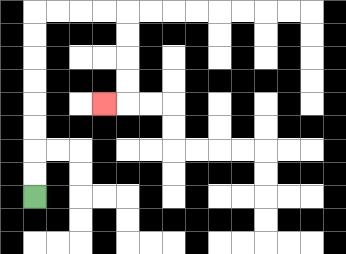{'start': '[1, 8]', 'end': '[4, 4]', 'path_directions': 'U,U,U,U,U,U,U,U,R,R,R,R,D,D,D,D,L', 'path_coordinates': '[[1, 8], [1, 7], [1, 6], [1, 5], [1, 4], [1, 3], [1, 2], [1, 1], [1, 0], [2, 0], [3, 0], [4, 0], [5, 0], [5, 1], [5, 2], [5, 3], [5, 4], [4, 4]]'}